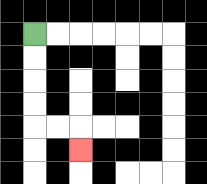{'start': '[1, 1]', 'end': '[3, 6]', 'path_directions': 'D,D,D,D,R,R,D', 'path_coordinates': '[[1, 1], [1, 2], [1, 3], [1, 4], [1, 5], [2, 5], [3, 5], [3, 6]]'}